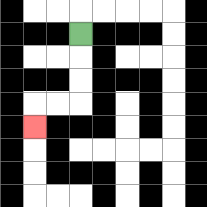{'start': '[3, 1]', 'end': '[1, 5]', 'path_directions': 'D,D,D,L,L,D', 'path_coordinates': '[[3, 1], [3, 2], [3, 3], [3, 4], [2, 4], [1, 4], [1, 5]]'}